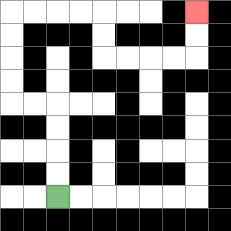{'start': '[2, 8]', 'end': '[8, 0]', 'path_directions': 'U,U,U,U,L,L,U,U,U,U,R,R,R,R,D,D,R,R,R,R,U,U', 'path_coordinates': '[[2, 8], [2, 7], [2, 6], [2, 5], [2, 4], [1, 4], [0, 4], [0, 3], [0, 2], [0, 1], [0, 0], [1, 0], [2, 0], [3, 0], [4, 0], [4, 1], [4, 2], [5, 2], [6, 2], [7, 2], [8, 2], [8, 1], [8, 0]]'}